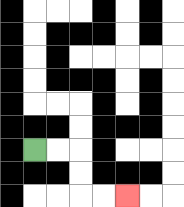{'start': '[1, 6]', 'end': '[5, 8]', 'path_directions': 'R,R,D,D,R,R', 'path_coordinates': '[[1, 6], [2, 6], [3, 6], [3, 7], [3, 8], [4, 8], [5, 8]]'}